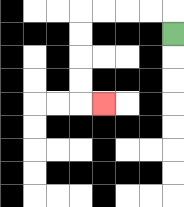{'start': '[7, 1]', 'end': '[4, 4]', 'path_directions': 'U,L,L,L,L,D,D,D,D,R', 'path_coordinates': '[[7, 1], [7, 0], [6, 0], [5, 0], [4, 0], [3, 0], [3, 1], [3, 2], [3, 3], [3, 4], [4, 4]]'}